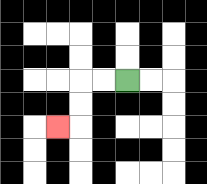{'start': '[5, 3]', 'end': '[2, 5]', 'path_directions': 'L,L,D,D,L', 'path_coordinates': '[[5, 3], [4, 3], [3, 3], [3, 4], [3, 5], [2, 5]]'}